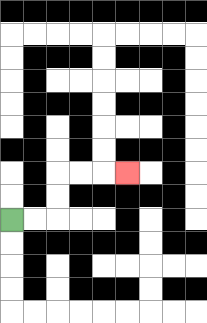{'start': '[0, 9]', 'end': '[5, 7]', 'path_directions': 'R,R,U,U,R,R,R', 'path_coordinates': '[[0, 9], [1, 9], [2, 9], [2, 8], [2, 7], [3, 7], [4, 7], [5, 7]]'}